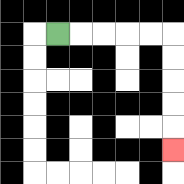{'start': '[2, 1]', 'end': '[7, 6]', 'path_directions': 'R,R,R,R,R,D,D,D,D,D', 'path_coordinates': '[[2, 1], [3, 1], [4, 1], [5, 1], [6, 1], [7, 1], [7, 2], [7, 3], [7, 4], [7, 5], [7, 6]]'}